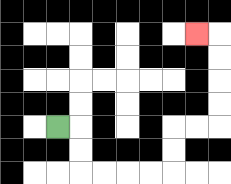{'start': '[2, 5]', 'end': '[8, 1]', 'path_directions': 'R,D,D,R,R,R,R,U,U,R,R,U,U,U,U,L', 'path_coordinates': '[[2, 5], [3, 5], [3, 6], [3, 7], [4, 7], [5, 7], [6, 7], [7, 7], [7, 6], [7, 5], [8, 5], [9, 5], [9, 4], [9, 3], [9, 2], [9, 1], [8, 1]]'}